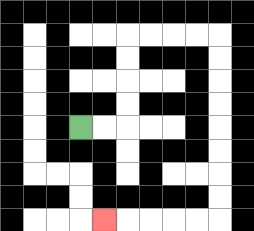{'start': '[3, 5]', 'end': '[4, 9]', 'path_directions': 'R,R,U,U,U,U,R,R,R,R,D,D,D,D,D,D,D,D,L,L,L,L,L', 'path_coordinates': '[[3, 5], [4, 5], [5, 5], [5, 4], [5, 3], [5, 2], [5, 1], [6, 1], [7, 1], [8, 1], [9, 1], [9, 2], [9, 3], [9, 4], [9, 5], [9, 6], [9, 7], [9, 8], [9, 9], [8, 9], [7, 9], [6, 9], [5, 9], [4, 9]]'}